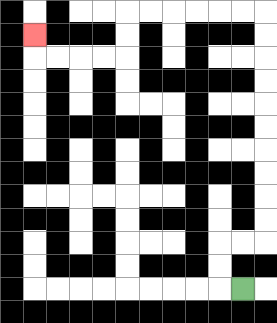{'start': '[10, 12]', 'end': '[1, 1]', 'path_directions': 'L,U,U,R,R,U,U,U,U,U,U,U,U,U,U,L,L,L,L,L,L,D,D,L,L,L,L,U', 'path_coordinates': '[[10, 12], [9, 12], [9, 11], [9, 10], [10, 10], [11, 10], [11, 9], [11, 8], [11, 7], [11, 6], [11, 5], [11, 4], [11, 3], [11, 2], [11, 1], [11, 0], [10, 0], [9, 0], [8, 0], [7, 0], [6, 0], [5, 0], [5, 1], [5, 2], [4, 2], [3, 2], [2, 2], [1, 2], [1, 1]]'}